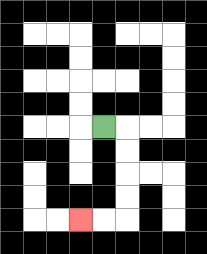{'start': '[4, 5]', 'end': '[3, 9]', 'path_directions': 'R,D,D,D,D,L,L', 'path_coordinates': '[[4, 5], [5, 5], [5, 6], [5, 7], [5, 8], [5, 9], [4, 9], [3, 9]]'}